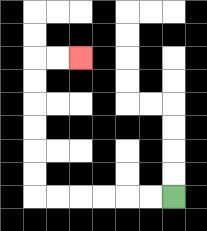{'start': '[7, 8]', 'end': '[3, 2]', 'path_directions': 'L,L,L,L,L,L,U,U,U,U,U,U,R,R', 'path_coordinates': '[[7, 8], [6, 8], [5, 8], [4, 8], [3, 8], [2, 8], [1, 8], [1, 7], [1, 6], [1, 5], [1, 4], [1, 3], [1, 2], [2, 2], [3, 2]]'}